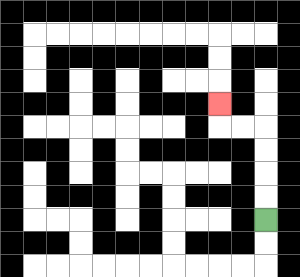{'start': '[11, 9]', 'end': '[9, 4]', 'path_directions': 'U,U,U,U,L,L,U', 'path_coordinates': '[[11, 9], [11, 8], [11, 7], [11, 6], [11, 5], [10, 5], [9, 5], [9, 4]]'}